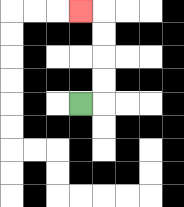{'start': '[3, 4]', 'end': '[3, 0]', 'path_directions': 'R,U,U,U,U,L', 'path_coordinates': '[[3, 4], [4, 4], [4, 3], [4, 2], [4, 1], [4, 0], [3, 0]]'}